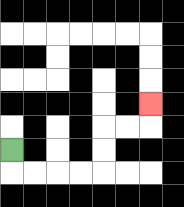{'start': '[0, 6]', 'end': '[6, 4]', 'path_directions': 'D,R,R,R,R,U,U,R,R,U', 'path_coordinates': '[[0, 6], [0, 7], [1, 7], [2, 7], [3, 7], [4, 7], [4, 6], [4, 5], [5, 5], [6, 5], [6, 4]]'}